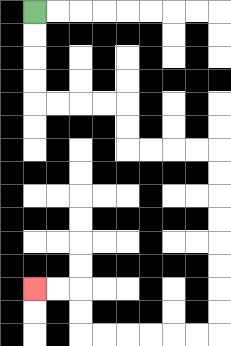{'start': '[1, 0]', 'end': '[1, 12]', 'path_directions': 'D,D,D,D,R,R,R,R,D,D,R,R,R,R,D,D,D,D,D,D,D,D,L,L,L,L,L,L,U,U,L,L', 'path_coordinates': '[[1, 0], [1, 1], [1, 2], [1, 3], [1, 4], [2, 4], [3, 4], [4, 4], [5, 4], [5, 5], [5, 6], [6, 6], [7, 6], [8, 6], [9, 6], [9, 7], [9, 8], [9, 9], [9, 10], [9, 11], [9, 12], [9, 13], [9, 14], [8, 14], [7, 14], [6, 14], [5, 14], [4, 14], [3, 14], [3, 13], [3, 12], [2, 12], [1, 12]]'}